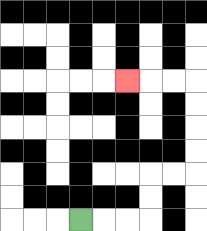{'start': '[3, 9]', 'end': '[5, 3]', 'path_directions': 'R,R,R,U,U,R,R,U,U,U,U,L,L,L', 'path_coordinates': '[[3, 9], [4, 9], [5, 9], [6, 9], [6, 8], [6, 7], [7, 7], [8, 7], [8, 6], [8, 5], [8, 4], [8, 3], [7, 3], [6, 3], [5, 3]]'}